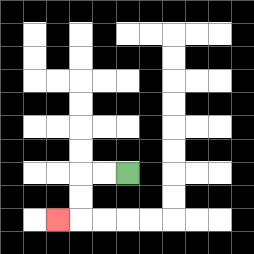{'start': '[5, 7]', 'end': '[2, 9]', 'path_directions': 'L,L,D,D,L', 'path_coordinates': '[[5, 7], [4, 7], [3, 7], [3, 8], [3, 9], [2, 9]]'}